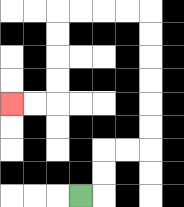{'start': '[3, 8]', 'end': '[0, 4]', 'path_directions': 'R,U,U,R,R,U,U,U,U,U,U,L,L,L,L,D,D,D,D,L,L', 'path_coordinates': '[[3, 8], [4, 8], [4, 7], [4, 6], [5, 6], [6, 6], [6, 5], [6, 4], [6, 3], [6, 2], [6, 1], [6, 0], [5, 0], [4, 0], [3, 0], [2, 0], [2, 1], [2, 2], [2, 3], [2, 4], [1, 4], [0, 4]]'}